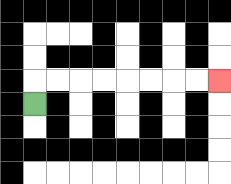{'start': '[1, 4]', 'end': '[9, 3]', 'path_directions': 'U,R,R,R,R,R,R,R,R', 'path_coordinates': '[[1, 4], [1, 3], [2, 3], [3, 3], [4, 3], [5, 3], [6, 3], [7, 3], [8, 3], [9, 3]]'}